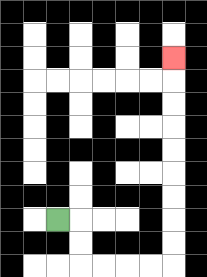{'start': '[2, 9]', 'end': '[7, 2]', 'path_directions': 'R,D,D,R,R,R,R,U,U,U,U,U,U,U,U,U', 'path_coordinates': '[[2, 9], [3, 9], [3, 10], [3, 11], [4, 11], [5, 11], [6, 11], [7, 11], [7, 10], [7, 9], [7, 8], [7, 7], [7, 6], [7, 5], [7, 4], [7, 3], [7, 2]]'}